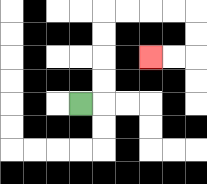{'start': '[3, 4]', 'end': '[6, 2]', 'path_directions': 'R,U,U,U,U,R,R,R,R,D,D,L,L', 'path_coordinates': '[[3, 4], [4, 4], [4, 3], [4, 2], [4, 1], [4, 0], [5, 0], [6, 0], [7, 0], [8, 0], [8, 1], [8, 2], [7, 2], [6, 2]]'}